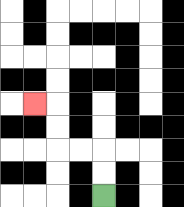{'start': '[4, 8]', 'end': '[1, 4]', 'path_directions': 'U,U,L,L,U,U,L', 'path_coordinates': '[[4, 8], [4, 7], [4, 6], [3, 6], [2, 6], [2, 5], [2, 4], [1, 4]]'}